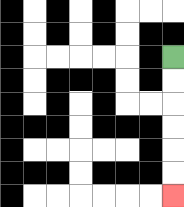{'start': '[7, 2]', 'end': '[7, 8]', 'path_directions': 'D,D,D,D,D,D', 'path_coordinates': '[[7, 2], [7, 3], [7, 4], [7, 5], [7, 6], [7, 7], [7, 8]]'}